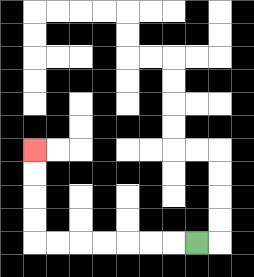{'start': '[8, 10]', 'end': '[1, 6]', 'path_directions': 'L,L,L,L,L,L,L,U,U,U,U', 'path_coordinates': '[[8, 10], [7, 10], [6, 10], [5, 10], [4, 10], [3, 10], [2, 10], [1, 10], [1, 9], [1, 8], [1, 7], [1, 6]]'}